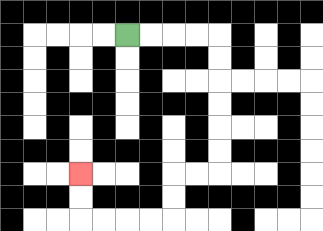{'start': '[5, 1]', 'end': '[3, 7]', 'path_directions': 'R,R,R,R,D,D,D,D,D,D,L,L,D,D,L,L,L,L,U,U', 'path_coordinates': '[[5, 1], [6, 1], [7, 1], [8, 1], [9, 1], [9, 2], [9, 3], [9, 4], [9, 5], [9, 6], [9, 7], [8, 7], [7, 7], [7, 8], [7, 9], [6, 9], [5, 9], [4, 9], [3, 9], [3, 8], [3, 7]]'}